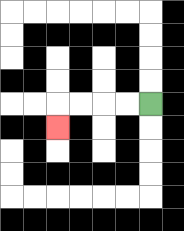{'start': '[6, 4]', 'end': '[2, 5]', 'path_directions': 'L,L,L,L,D', 'path_coordinates': '[[6, 4], [5, 4], [4, 4], [3, 4], [2, 4], [2, 5]]'}